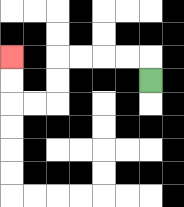{'start': '[6, 3]', 'end': '[0, 2]', 'path_directions': 'U,L,L,L,L,D,D,L,L,U,U', 'path_coordinates': '[[6, 3], [6, 2], [5, 2], [4, 2], [3, 2], [2, 2], [2, 3], [2, 4], [1, 4], [0, 4], [0, 3], [0, 2]]'}